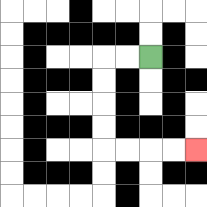{'start': '[6, 2]', 'end': '[8, 6]', 'path_directions': 'L,L,D,D,D,D,R,R,R,R', 'path_coordinates': '[[6, 2], [5, 2], [4, 2], [4, 3], [4, 4], [4, 5], [4, 6], [5, 6], [6, 6], [7, 6], [8, 6]]'}